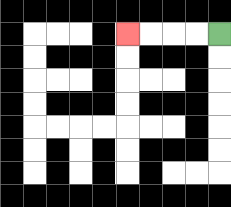{'start': '[9, 1]', 'end': '[5, 1]', 'path_directions': 'L,L,L,L', 'path_coordinates': '[[9, 1], [8, 1], [7, 1], [6, 1], [5, 1]]'}